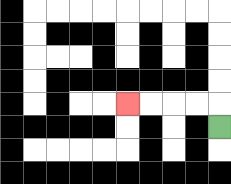{'start': '[9, 5]', 'end': '[5, 4]', 'path_directions': 'U,L,L,L,L', 'path_coordinates': '[[9, 5], [9, 4], [8, 4], [7, 4], [6, 4], [5, 4]]'}